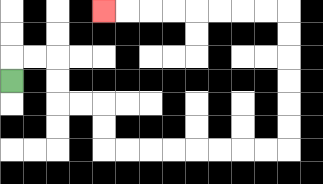{'start': '[0, 3]', 'end': '[4, 0]', 'path_directions': 'U,R,R,D,D,R,R,D,D,R,R,R,R,R,R,R,R,U,U,U,U,U,U,L,L,L,L,L,L,L,L', 'path_coordinates': '[[0, 3], [0, 2], [1, 2], [2, 2], [2, 3], [2, 4], [3, 4], [4, 4], [4, 5], [4, 6], [5, 6], [6, 6], [7, 6], [8, 6], [9, 6], [10, 6], [11, 6], [12, 6], [12, 5], [12, 4], [12, 3], [12, 2], [12, 1], [12, 0], [11, 0], [10, 0], [9, 0], [8, 0], [7, 0], [6, 0], [5, 0], [4, 0]]'}